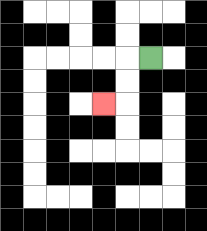{'start': '[6, 2]', 'end': '[4, 4]', 'path_directions': 'L,D,D,L', 'path_coordinates': '[[6, 2], [5, 2], [5, 3], [5, 4], [4, 4]]'}